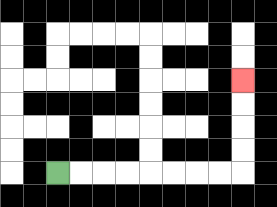{'start': '[2, 7]', 'end': '[10, 3]', 'path_directions': 'R,R,R,R,R,R,R,R,U,U,U,U', 'path_coordinates': '[[2, 7], [3, 7], [4, 7], [5, 7], [6, 7], [7, 7], [8, 7], [9, 7], [10, 7], [10, 6], [10, 5], [10, 4], [10, 3]]'}